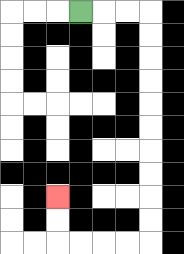{'start': '[3, 0]', 'end': '[2, 8]', 'path_directions': 'R,R,R,D,D,D,D,D,D,D,D,D,D,L,L,L,L,U,U', 'path_coordinates': '[[3, 0], [4, 0], [5, 0], [6, 0], [6, 1], [6, 2], [6, 3], [6, 4], [6, 5], [6, 6], [6, 7], [6, 8], [6, 9], [6, 10], [5, 10], [4, 10], [3, 10], [2, 10], [2, 9], [2, 8]]'}